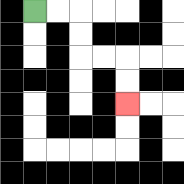{'start': '[1, 0]', 'end': '[5, 4]', 'path_directions': 'R,R,D,D,R,R,D,D', 'path_coordinates': '[[1, 0], [2, 0], [3, 0], [3, 1], [3, 2], [4, 2], [5, 2], [5, 3], [5, 4]]'}